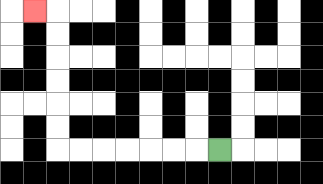{'start': '[9, 6]', 'end': '[1, 0]', 'path_directions': 'L,L,L,L,L,L,L,U,U,U,U,U,U,L', 'path_coordinates': '[[9, 6], [8, 6], [7, 6], [6, 6], [5, 6], [4, 6], [3, 6], [2, 6], [2, 5], [2, 4], [2, 3], [2, 2], [2, 1], [2, 0], [1, 0]]'}